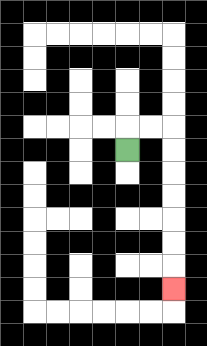{'start': '[5, 6]', 'end': '[7, 12]', 'path_directions': 'U,R,R,D,D,D,D,D,D,D', 'path_coordinates': '[[5, 6], [5, 5], [6, 5], [7, 5], [7, 6], [7, 7], [7, 8], [7, 9], [7, 10], [7, 11], [7, 12]]'}